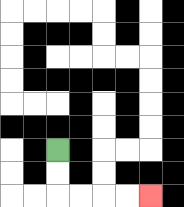{'start': '[2, 6]', 'end': '[6, 8]', 'path_directions': 'D,D,R,R,R,R', 'path_coordinates': '[[2, 6], [2, 7], [2, 8], [3, 8], [4, 8], [5, 8], [6, 8]]'}